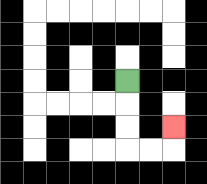{'start': '[5, 3]', 'end': '[7, 5]', 'path_directions': 'D,D,D,R,R,U', 'path_coordinates': '[[5, 3], [5, 4], [5, 5], [5, 6], [6, 6], [7, 6], [7, 5]]'}